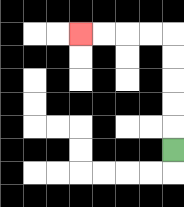{'start': '[7, 6]', 'end': '[3, 1]', 'path_directions': 'U,U,U,U,U,L,L,L,L', 'path_coordinates': '[[7, 6], [7, 5], [7, 4], [7, 3], [7, 2], [7, 1], [6, 1], [5, 1], [4, 1], [3, 1]]'}